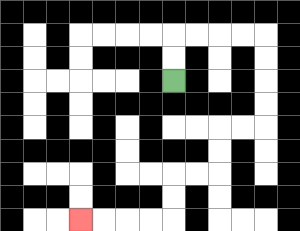{'start': '[7, 3]', 'end': '[3, 9]', 'path_directions': 'U,U,R,R,R,R,D,D,D,D,L,L,D,D,L,L,D,D,L,L,L,L', 'path_coordinates': '[[7, 3], [7, 2], [7, 1], [8, 1], [9, 1], [10, 1], [11, 1], [11, 2], [11, 3], [11, 4], [11, 5], [10, 5], [9, 5], [9, 6], [9, 7], [8, 7], [7, 7], [7, 8], [7, 9], [6, 9], [5, 9], [4, 9], [3, 9]]'}